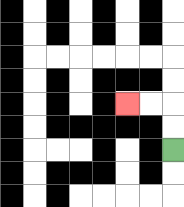{'start': '[7, 6]', 'end': '[5, 4]', 'path_directions': 'U,U,L,L', 'path_coordinates': '[[7, 6], [7, 5], [7, 4], [6, 4], [5, 4]]'}